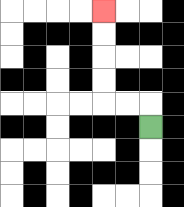{'start': '[6, 5]', 'end': '[4, 0]', 'path_directions': 'U,L,L,U,U,U,U', 'path_coordinates': '[[6, 5], [6, 4], [5, 4], [4, 4], [4, 3], [4, 2], [4, 1], [4, 0]]'}